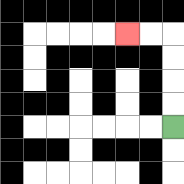{'start': '[7, 5]', 'end': '[5, 1]', 'path_directions': 'U,U,U,U,L,L', 'path_coordinates': '[[7, 5], [7, 4], [7, 3], [7, 2], [7, 1], [6, 1], [5, 1]]'}